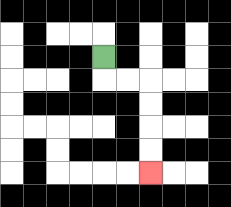{'start': '[4, 2]', 'end': '[6, 7]', 'path_directions': 'D,R,R,D,D,D,D', 'path_coordinates': '[[4, 2], [4, 3], [5, 3], [6, 3], [6, 4], [6, 5], [6, 6], [6, 7]]'}